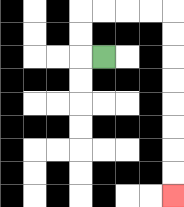{'start': '[4, 2]', 'end': '[7, 8]', 'path_directions': 'L,U,U,R,R,R,R,D,D,D,D,D,D,D,D', 'path_coordinates': '[[4, 2], [3, 2], [3, 1], [3, 0], [4, 0], [5, 0], [6, 0], [7, 0], [7, 1], [7, 2], [7, 3], [7, 4], [7, 5], [7, 6], [7, 7], [7, 8]]'}